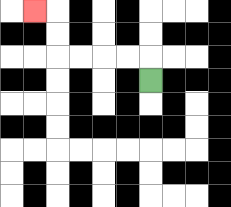{'start': '[6, 3]', 'end': '[1, 0]', 'path_directions': 'U,L,L,L,L,U,U,L', 'path_coordinates': '[[6, 3], [6, 2], [5, 2], [4, 2], [3, 2], [2, 2], [2, 1], [2, 0], [1, 0]]'}